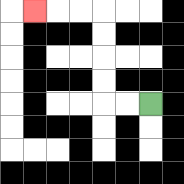{'start': '[6, 4]', 'end': '[1, 0]', 'path_directions': 'L,L,U,U,U,U,L,L,L', 'path_coordinates': '[[6, 4], [5, 4], [4, 4], [4, 3], [4, 2], [4, 1], [4, 0], [3, 0], [2, 0], [1, 0]]'}